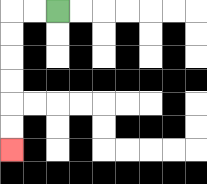{'start': '[2, 0]', 'end': '[0, 6]', 'path_directions': 'L,L,D,D,D,D,D,D', 'path_coordinates': '[[2, 0], [1, 0], [0, 0], [0, 1], [0, 2], [0, 3], [0, 4], [0, 5], [0, 6]]'}